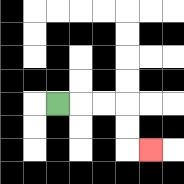{'start': '[2, 4]', 'end': '[6, 6]', 'path_directions': 'R,R,R,D,D,R', 'path_coordinates': '[[2, 4], [3, 4], [4, 4], [5, 4], [5, 5], [5, 6], [6, 6]]'}